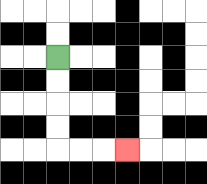{'start': '[2, 2]', 'end': '[5, 6]', 'path_directions': 'D,D,D,D,R,R,R', 'path_coordinates': '[[2, 2], [2, 3], [2, 4], [2, 5], [2, 6], [3, 6], [4, 6], [5, 6]]'}